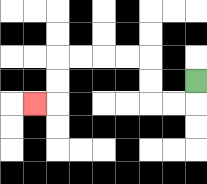{'start': '[8, 3]', 'end': '[1, 4]', 'path_directions': 'D,L,L,U,U,L,L,L,L,D,D,L', 'path_coordinates': '[[8, 3], [8, 4], [7, 4], [6, 4], [6, 3], [6, 2], [5, 2], [4, 2], [3, 2], [2, 2], [2, 3], [2, 4], [1, 4]]'}